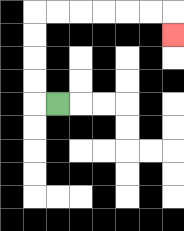{'start': '[2, 4]', 'end': '[7, 1]', 'path_directions': 'L,U,U,U,U,R,R,R,R,R,R,D', 'path_coordinates': '[[2, 4], [1, 4], [1, 3], [1, 2], [1, 1], [1, 0], [2, 0], [3, 0], [4, 0], [5, 0], [6, 0], [7, 0], [7, 1]]'}